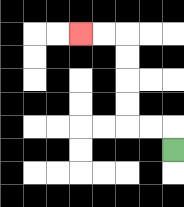{'start': '[7, 6]', 'end': '[3, 1]', 'path_directions': 'U,L,L,U,U,U,U,L,L', 'path_coordinates': '[[7, 6], [7, 5], [6, 5], [5, 5], [5, 4], [5, 3], [5, 2], [5, 1], [4, 1], [3, 1]]'}